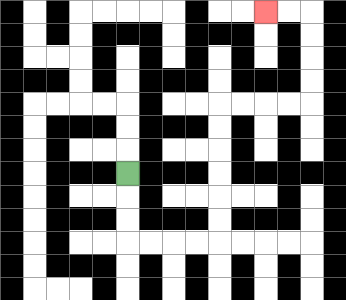{'start': '[5, 7]', 'end': '[11, 0]', 'path_directions': 'D,D,D,R,R,R,R,U,U,U,U,U,U,R,R,R,R,U,U,U,U,L,L', 'path_coordinates': '[[5, 7], [5, 8], [5, 9], [5, 10], [6, 10], [7, 10], [8, 10], [9, 10], [9, 9], [9, 8], [9, 7], [9, 6], [9, 5], [9, 4], [10, 4], [11, 4], [12, 4], [13, 4], [13, 3], [13, 2], [13, 1], [13, 0], [12, 0], [11, 0]]'}